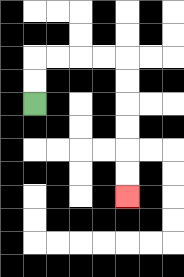{'start': '[1, 4]', 'end': '[5, 8]', 'path_directions': 'U,U,R,R,R,R,D,D,D,D,D,D', 'path_coordinates': '[[1, 4], [1, 3], [1, 2], [2, 2], [3, 2], [4, 2], [5, 2], [5, 3], [5, 4], [5, 5], [5, 6], [5, 7], [5, 8]]'}